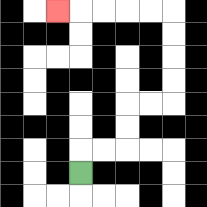{'start': '[3, 7]', 'end': '[2, 0]', 'path_directions': 'U,R,R,U,U,R,R,U,U,U,U,L,L,L,L,L', 'path_coordinates': '[[3, 7], [3, 6], [4, 6], [5, 6], [5, 5], [5, 4], [6, 4], [7, 4], [7, 3], [7, 2], [7, 1], [7, 0], [6, 0], [5, 0], [4, 0], [3, 0], [2, 0]]'}